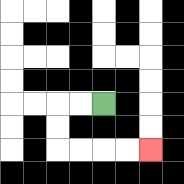{'start': '[4, 4]', 'end': '[6, 6]', 'path_directions': 'L,L,D,D,R,R,R,R', 'path_coordinates': '[[4, 4], [3, 4], [2, 4], [2, 5], [2, 6], [3, 6], [4, 6], [5, 6], [6, 6]]'}